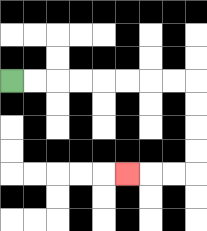{'start': '[0, 3]', 'end': '[5, 7]', 'path_directions': 'R,R,R,R,R,R,R,R,D,D,D,D,L,L,L', 'path_coordinates': '[[0, 3], [1, 3], [2, 3], [3, 3], [4, 3], [5, 3], [6, 3], [7, 3], [8, 3], [8, 4], [8, 5], [8, 6], [8, 7], [7, 7], [6, 7], [5, 7]]'}